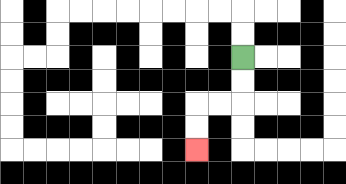{'start': '[10, 2]', 'end': '[8, 6]', 'path_directions': 'D,D,L,L,D,D', 'path_coordinates': '[[10, 2], [10, 3], [10, 4], [9, 4], [8, 4], [8, 5], [8, 6]]'}